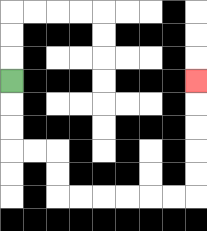{'start': '[0, 3]', 'end': '[8, 3]', 'path_directions': 'D,D,D,R,R,D,D,R,R,R,R,R,R,U,U,U,U,U', 'path_coordinates': '[[0, 3], [0, 4], [0, 5], [0, 6], [1, 6], [2, 6], [2, 7], [2, 8], [3, 8], [4, 8], [5, 8], [6, 8], [7, 8], [8, 8], [8, 7], [8, 6], [8, 5], [8, 4], [8, 3]]'}